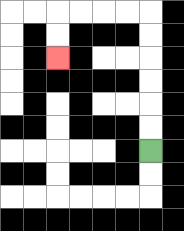{'start': '[6, 6]', 'end': '[2, 2]', 'path_directions': 'U,U,U,U,U,U,L,L,L,L,D,D', 'path_coordinates': '[[6, 6], [6, 5], [6, 4], [6, 3], [6, 2], [6, 1], [6, 0], [5, 0], [4, 0], [3, 0], [2, 0], [2, 1], [2, 2]]'}